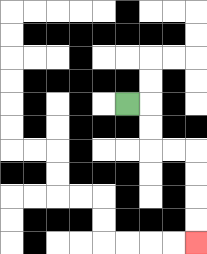{'start': '[5, 4]', 'end': '[8, 10]', 'path_directions': 'R,D,D,R,R,D,D,D,D', 'path_coordinates': '[[5, 4], [6, 4], [6, 5], [6, 6], [7, 6], [8, 6], [8, 7], [8, 8], [8, 9], [8, 10]]'}